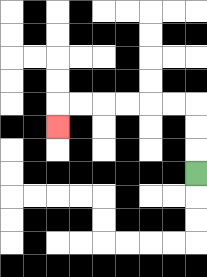{'start': '[8, 7]', 'end': '[2, 5]', 'path_directions': 'U,U,U,L,L,L,L,L,L,D', 'path_coordinates': '[[8, 7], [8, 6], [8, 5], [8, 4], [7, 4], [6, 4], [5, 4], [4, 4], [3, 4], [2, 4], [2, 5]]'}